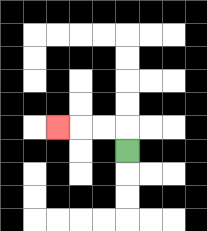{'start': '[5, 6]', 'end': '[2, 5]', 'path_directions': 'U,L,L,L', 'path_coordinates': '[[5, 6], [5, 5], [4, 5], [3, 5], [2, 5]]'}